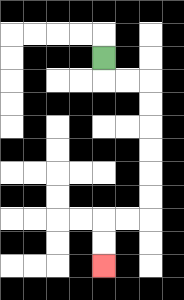{'start': '[4, 2]', 'end': '[4, 11]', 'path_directions': 'D,R,R,D,D,D,D,D,D,L,L,D,D', 'path_coordinates': '[[4, 2], [4, 3], [5, 3], [6, 3], [6, 4], [6, 5], [6, 6], [6, 7], [6, 8], [6, 9], [5, 9], [4, 9], [4, 10], [4, 11]]'}